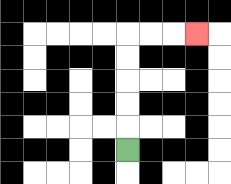{'start': '[5, 6]', 'end': '[8, 1]', 'path_directions': 'U,U,U,U,U,R,R,R', 'path_coordinates': '[[5, 6], [5, 5], [5, 4], [5, 3], [5, 2], [5, 1], [6, 1], [7, 1], [8, 1]]'}